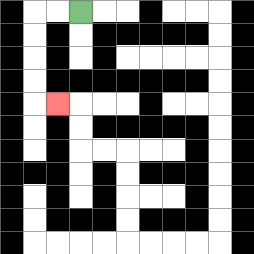{'start': '[3, 0]', 'end': '[2, 4]', 'path_directions': 'L,L,D,D,D,D,R', 'path_coordinates': '[[3, 0], [2, 0], [1, 0], [1, 1], [1, 2], [1, 3], [1, 4], [2, 4]]'}